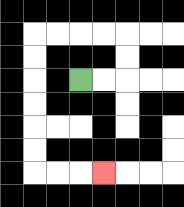{'start': '[3, 3]', 'end': '[4, 7]', 'path_directions': 'R,R,U,U,L,L,L,L,D,D,D,D,D,D,R,R,R', 'path_coordinates': '[[3, 3], [4, 3], [5, 3], [5, 2], [5, 1], [4, 1], [3, 1], [2, 1], [1, 1], [1, 2], [1, 3], [1, 4], [1, 5], [1, 6], [1, 7], [2, 7], [3, 7], [4, 7]]'}